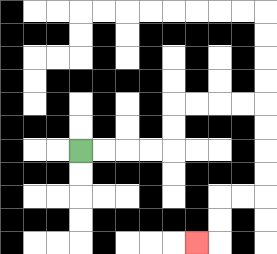{'start': '[3, 6]', 'end': '[8, 10]', 'path_directions': 'R,R,R,R,U,U,R,R,R,R,D,D,D,D,L,L,D,D,L', 'path_coordinates': '[[3, 6], [4, 6], [5, 6], [6, 6], [7, 6], [7, 5], [7, 4], [8, 4], [9, 4], [10, 4], [11, 4], [11, 5], [11, 6], [11, 7], [11, 8], [10, 8], [9, 8], [9, 9], [9, 10], [8, 10]]'}